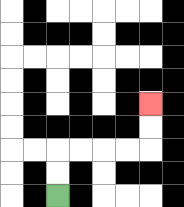{'start': '[2, 8]', 'end': '[6, 4]', 'path_directions': 'U,U,R,R,R,R,U,U', 'path_coordinates': '[[2, 8], [2, 7], [2, 6], [3, 6], [4, 6], [5, 6], [6, 6], [6, 5], [6, 4]]'}